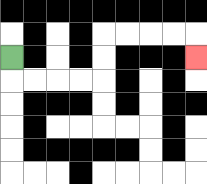{'start': '[0, 2]', 'end': '[8, 2]', 'path_directions': 'D,R,R,R,R,U,U,R,R,R,R,D', 'path_coordinates': '[[0, 2], [0, 3], [1, 3], [2, 3], [3, 3], [4, 3], [4, 2], [4, 1], [5, 1], [6, 1], [7, 1], [8, 1], [8, 2]]'}